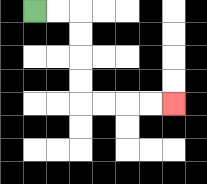{'start': '[1, 0]', 'end': '[7, 4]', 'path_directions': 'R,R,D,D,D,D,R,R,R,R', 'path_coordinates': '[[1, 0], [2, 0], [3, 0], [3, 1], [3, 2], [3, 3], [3, 4], [4, 4], [5, 4], [6, 4], [7, 4]]'}